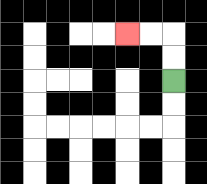{'start': '[7, 3]', 'end': '[5, 1]', 'path_directions': 'U,U,L,L', 'path_coordinates': '[[7, 3], [7, 2], [7, 1], [6, 1], [5, 1]]'}